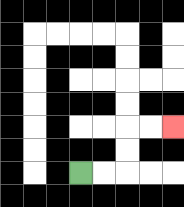{'start': '[3, 7]', 'end': '[7, 5]', 'path_directions': 'R,R,U,U,R,R', 'path_coordinates': '[[3, 7], [4, 7], [5, 7], [5, 6], [5, 5], [6, 5], [7, 5]]'}